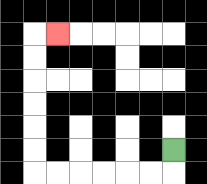{'start': '[7, 6]', 'end': '[2, 1]', 'path_directions': 'D,L,L,L,L,L,L,U,U,U,U,U,U,R', 'path_coordinates': '[[7, 6], [7, 7], [6, 7], [5, 7], [4, 7], [3, 7], [2, 7], [1, 7], [1, 6], [1, 5], [1, 4], [1, 3], [1, 2], [1, 1], [2, 1]]'}